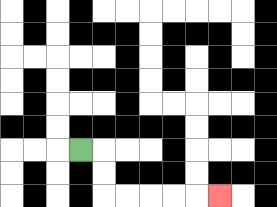{'start': '[3, 6]', 'end': '[9, 8]', 'path_directions': 'R,D,D,R,R,R,R,R', 'path_coordinates': '[[3, 6], [4, 6], [4, 7], [4, 8], [5, 8], [6, 8], [7, 8], [8, 8], [9, 8]]'}